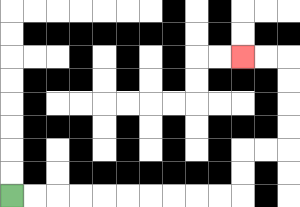{'start': '[0, 8]', 'end': '[10, 2]', 'path_directions': 'R,R,R,R,R,R,R,R,R,R,U,U,R,R,U,U,U,U,L,L', 'path_coordinates': '[[0, 8], [1, 8], [2, 8], [3, 8], [4, 8], [5, 8], [6, 8], [7, 8], [8, 8], [9, 8], [10, 8], [10, 7], [10, 6], [11, 6], [12, 6], [12, 5], [12, 4], [12, 3], [12, 2], [11, 2], [10, 2]]'}